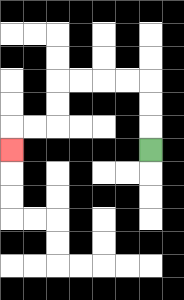{'start': '[6, 6]', 'end': '[0, 6]', 'path_directions': 'U,U,U,L,L,L,L,D,D,L,L,D', 'path_coordinates': '[[6, 6], [6, 5], [6, 4], [6, 3], [5, 3], [4, 3], [3, 3], [2, 3], [2, 4], [2, 5], [1, 5], [0, 5], [0, 6]]'}